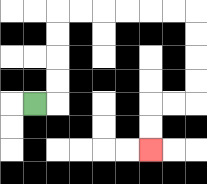{'start': '[1, 4]', 'end': '[6, 6]', 'path_directions': 'R,U,U,U,U,R,R,R,R,R,R,D,D,D,D,L,L,D,D', 'path_coordinates': '[[1, 4], [2, 4], [2, 3], [2, 2], [2, 1], [2, 0], [3, 0], [4, 0], [5, 0], [6, 0], [7, 0], [8, 0], [8, 1], [8, 2], [8, 3], [8, 4], [7, 4], [6, 4], [6, 5], [6, 6]]'}